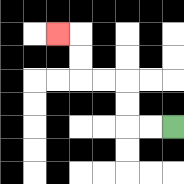{'start': '[7, 5]', 'end': '[2, 1]', 'path_directions': 'L,L,U,U,L,L,U,U,L', 'path_coordinates': '[[7, 5], [6, 5], [5, 5], [5, 4], [5, 3], [4, 3], [3, 3], [3, 2], [3, 1], [2, 1]]'}